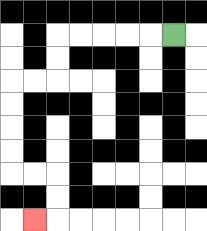{'start': '[7, 1]', 'end': '[1, 9]', 'path_directions': 'L,L,L,L,L,D,D,L,L,D,D,D,D,R,R,D,D,L', 'path_coordinates': '[[7, 1], [6, 1], [5, 1], [4, 1], [3, 1], [2, 1], [2, 2], [2, 3], [1, 3], [0, 3], [0, 4], [0, 5], [0, 6], [0, 7], [1, 7], [2, 7], [2, 8], [2, 9], [1, 9]]'}